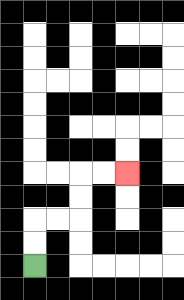{'start': '[1, 11]', 'end': '[5, 7]', 'path_directions': 'U,U,R,R,U,U,R,R', 'path_coordinates': '[[1, 11], [1, 10], [1, 9], [2, 9], [3, 9], [3, 8], [3, 7], [4, 7], [5, 7]]'}